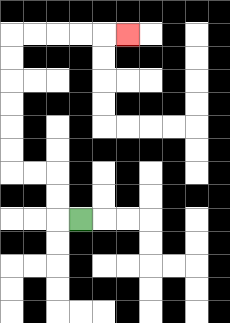{'start': '[3, 9]', 'end': '[5, 1]', 'path_directions': 'L,U,U,L,L,U,U,U,U,U,U,R,R,R,R,R', 'path_coordinates': '[[3, 9], [2, 9], [2, 8], [2, 7], [1, 7], [0, 7], [0, 6], [0, 5], [0, 4], [0, 3], [0, 2], [0, 1], [1, 1], [2, 1], [3, 1], [4, 1], [5, 1]]'}